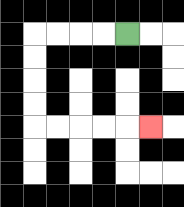{'start': '[5, 1]', 'end': '[6, 5]', 'path_directions': 'L,L,L,L,D,D,D,D,R,R,R,R,R', 'path_coordinates': '[[5, 1], [4, 1], [3, 1], [2, 1], [1, 1], [1, 2], [1, 3], [1, 4], [1, 5], [2, 5], [3, 5], [4, 5], [5, 5], [6, 5]]'}